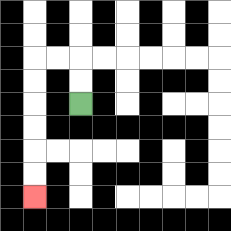{'start': '[3, 4]', 'end': '[1, 8]', 'path_directions': 'U,U,L,L,D,D,D,D,D,D', 'path_coordinates': '[[3, 4], [3, 3], [3, 2], [2, 2], [1, 2], [1, 3], [1, 4], [1, 5], [1, 6], [1, 7], [1, 8]]'}